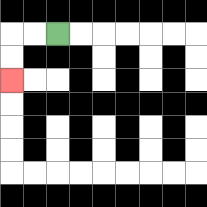{'start': '[2, 1]', 'end': '[0, 3]', 'path_directions': 'L,L,D,D', 'path_coordinates': '[[2, 1], [1, 1], [0, 1], [0, 2], [0, 3]]'}